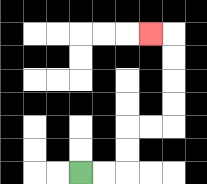{'start': '[3, 7]', 'end': '[6, 1]', 'path_directions': 'R,R,U,U,R,R,U,U,U,U,L', 'path_coordinates': '[[3, 7], [4, 7], [5, 7], [5, 6], [5, 5], [6, 5], [7, 5], [7, 4], [7, 3], [7, 2], [7, 1], [6, 1]]'}